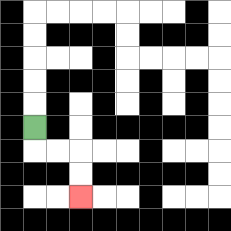{'start': '[1, 5]', 'end': '[3, 8]', 'path_directions': 'D,R,R,D,D', 'path_coordinates': '[[1, 5], [1, 6], [2, 6], [3, 6], [3, 7], [3, 8]]'}